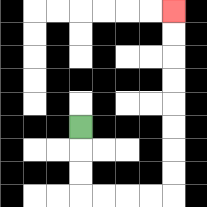{'start': '[3, 5]', 'end': '[7, 0]', 'path_directions': 'D,D,D,R,R,R,R,U,U,U,U,U,U,U,U', 'path_coordinates': '[[3, 5], [3, 6], [3, 7], [3, 8], [4, 8], [5, 8], [6, 8], [7, 8], [7, 7], [7, 6], [7, 5], [7, 4], [7, 3], [7, 2], [7, 1], [7, 0]]'}